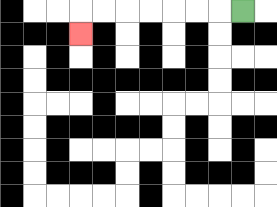{'start': '[10, 0]', 'end': '[3, 1]', 'path_directions': 'L,L,L,L,L,L,L,D', 'path_coordinates': '[[10, 0], [9, 0], [8, 0], [7, 0], [6, 0], [5, 0], [4, 0], [3, 0], [3, 1]]'}